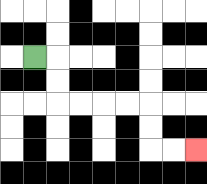{'start': '[1, 2]', 'end': '[8, 6]', 'path_directions': 'R,D,D,R,R,R,R,D,D,R,R', 'path_coordinates': '[[1, 2], [2, 2], [2, 3], [2, 4], [3, 4], [4, 4], [5, 4], [6, 4], [6, 5], [6, 6], [7, 6], [8, 6]]'}